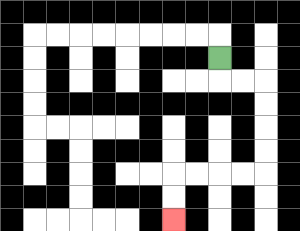{'start': '[9, 2]', 'end': '[7, 9]', 'path_directions': 'D,R,R,D,D,D,D,L,L,L,L,D,D', 'path_coordinates': '[[9, 2], [9, 3], [10, 3], [11, 3], [11, 4], [11, 5], [11, 6], [11, 7], [10, 7], [9, 7], [8, 7], [7, 7], [7, 8], [7, 9]]'}